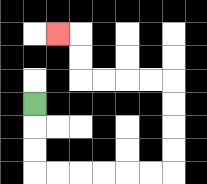{'start': '[1, 4]', 'end': '[2, 1]', 'path_directions': 'D,D,D,R,R,R,R,R,R,U,U,U,U,L,L,L,L,U,U,L', 'path_coordinates': '[[1, 4], [1, 5], [1, 6], [1, 7], [2, 7], [3, 7], [4, 7], [5, 7], [6, 7], [7, 7], [7, 6], [7, 5], [7, 4], [7, 3], [6, 3], [5, 3], [4, 3], [3, 3], [3, 2], [3, 1], [2, 1]]'}